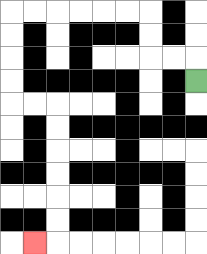{'start': '[8, 3]', 'end': '[1, 10]', 'path_directions': 'U,L,L,U,U,L,L,L,L,L,L,D,D,D,D,R,R,D,D,D,D,D,D,L', 'path_coordinates': '[[8, 3], [8, 2], [7, 2], [6, 2], [6, 1], [6, 0], [5, 0], [4, 0], [3, 0], [2, 0], [1, 0], [0, 0], [0, 1], [0, 2], [0, 3], [0, 4], [1, 4], [2, 4], [2, 5], [2, 6], [2, 7], [2, 8], [2, 9], [2, 10], [1, 10]]'}